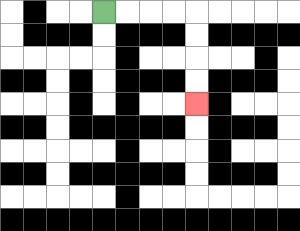{'start': '[4, 0]', 'end': '[8, 4]', 'path_directions': 'R,R,R,R,D,D,D,D', 'path_coordinates': '[[4, 0], [5, 0], [6, 0], [7, 0], [8, 0], [8, 1], [8, 2], [8, 3], [8, 4]]'}